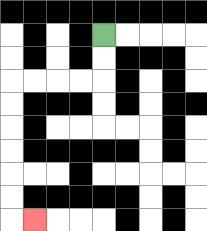{'start': '[4, 1]', 'end': '[1, 9]', 'path_directions': 'D,D,L,L,L,L,D,D,D,D,D,D,R', 'path_coordinates': '[[4, 1], [4, 2], [4, 3], [3, 3], [2, 3], [1, 3], [0, 3], [0, 4], [0, 5], [0, 6], [0, 7], [0, 8], [0, 9], [1, 9]]'}